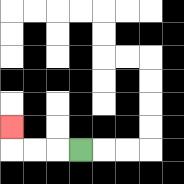{'start': '[3, 6]', 'end': '[0, 5]', 'path_directions': 'L,L,L,U', 'path_coordinates': '[[3, 6], [2, 6], [1, 6], [0, 6], [0, 5]]'}